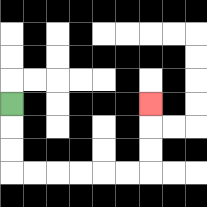{'start': '[0, 4]', 'end': '[6, 4]', 'path_directions': 'D,D,D,R,R,R,R,R,R,U,U,U', 'path_coordinates': '[[0, 4], [0, 5], [0, 6], [0, 7], [1, 7], [2, 7], [3, 7], [4, 7], [5, 7], [6, 7], [6, 6], [6, 5], [6, 4]]'}